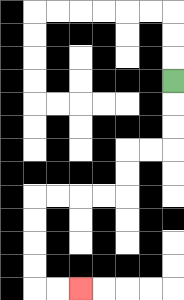{'start': '[7, 3]', 'end': '[3, 12]', 'path_directions': 'D,D,D,L,L,D,D,L,L,L,L,D,D,D,D,R,R', 'path_coordinates': '[[7, 3], [7, 4], [7, 5], [7, 6], [6, 6], [5, 6], [5, 7], [5, 8], [4, 8], [3, 8], [2, 8], [1, 8], [1, 9], [1, 10], [1, 11], [1, 12], [2, 12], [3, 12]]'}